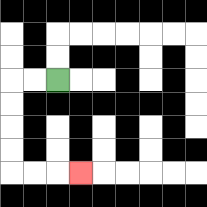{'start': '[2, 3]', 'end': '[3, 7]', 'path_directions': 'L,L,D,D,D,D,R,R,R', 'path_coordinates': '[[2, 3], [1, 3], [0, 3], [0, 4], [0, 5], [0, 6], [0, 7], [1, 7], [2, 7], [3, 7]]'}